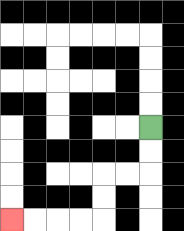{'start': '[6, 5]', 'end': '[0, 9]', 'path_directions': 'D,D,L,L,D,D,L,L,L,L', 'path_coordinates': '[[6, 5], [6, 6], [6, 7], [5, 7], [4, 7], [4, 8], [4, 9], [3, 9], [2, 9], [1, 9], [0, 9]]'}